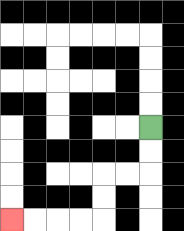{'start': '[6, 5]', 'end': '[0, 9]', 'path_directions': 'D,D,L,L,D,D,L,L,L,L', 'path_coordinates': '[[6, 5], [6, 6], [6, 7], [5, 7], [4, 7], [4, 8], [4, 9], [3, 9], [2, 9], [1, 9], [0, 9]]'}